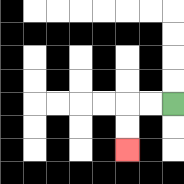{'start': '[7, 4]', 'end': '[5, 6]', 'path_directions': 'L,L,D,D', 'path_coordinates': '[[7, 4], [6, 4], [5, 4], [5, 5], [5, 6]]'}